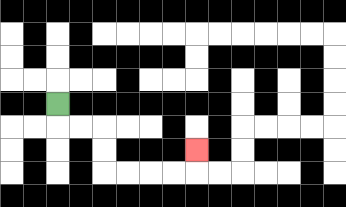{'start': '[2, 4]', 'end': '[8, 6]', 'path_directions': 'D,R,R,D,D,R,R,R,R,U', 'path_coordinates': '[[2, 4], [2, 5], [3, 5], [4, 5], [4, 6], [4, 7], [5, 7], [6, 7], [7, 7], [8, 7], [8, 6]]'}